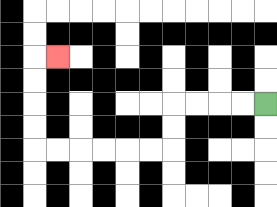{'start': '[11, 4]', 'end': '[2, 2]', 'path_directions': 'L,L,L,L,D,D,L,L,L,L,L,L,U,U,U,U,R', 'path_coordinates': '[[11, 4], [10, 4], [9, 4], [8, 4], [7, 4], [7, 5], [7, 6], [6, 6], [5, 6], [4, 6], [3, 6], [2, 6], [1, 6], [1, 5], [1, 4], [1, 3], [1, 2], [2, 2]]'}